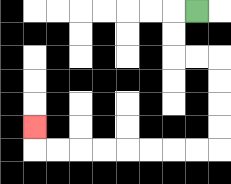{'start': '[8, 0]', 'end': '[1, 5]', 'path_directions': 'L,D,D,R,R,D,D,D,D,L,L,L,L,L,L,L,L,U', 'path_coordinates': '[[8, 0], [7, 0], [7, 1], [7, 2], [8, 2], [9, 2], [9, 3], [9, 4], [9, 5], [9, 6], [8, 6], [7, 6], [6, 6], [5, 6], [4, 6], [3, 6], [2, 6], [1, 6], [1, 5]]'}